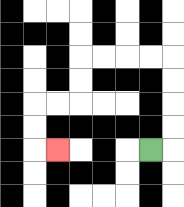{'start': '[6, 6]', 'end': '[2, 6]', 'path_directions': 'R,U,U,U,U,L,L,L,L,D,D,L,L,D,D,R', 'path_coordinates': '[[6, 6], [7, 6], [7, 5], [7, 4], [7, 3], [7, 2], [6, 2], [5, 2], [4, 2], [3, 2], [3, 3], [3, 4], [2, 4], [1, 4], [1, 5], [1, 6], [2, 6]]'}